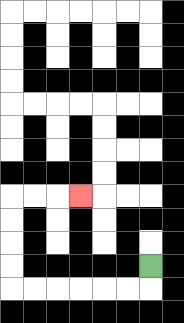{'start': '[6, 11]', 'end': '[3, 8]', 'path_directions': 'D,L,L,L,L,L,L,U,U,U,U,R,R,R', 'path_coordinates': '[[6, 11], [6, 12], [5, 12], [4, 12], [3, 12], [2, 12], [1, 12], [0, 12], [0, 11], [0, 10], [0, 9], [0, 8], [1, 8], [2, 8], [3, 8]]'}